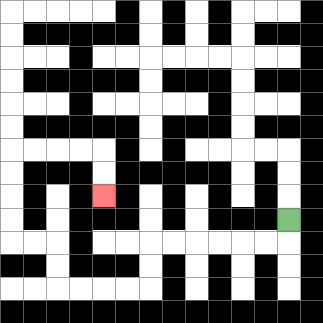{'start': '[12, 9]', 'end': '[4, 8]', 'path_directions': 'D,L,L,L,L,L,L,D,D,L,L,L,L,U,U,L,L,U,U,U,U,R,R,R,R,D,D', 'path_coordinates': '[[12, 9], [12, 10], [11, 10], [10, 10], [9, 10], [8, 10], [7, 10], [6, 10], [6, 11], [6, 12], [5, 12], [4, 12], [3, 12], [2, 12], [2, 11], [2, 10], [1, 10], [0, 10], [0, 9], [0, 8], [0, 7], [0, 6], [1, 6], [2, 6], [3, 6], [4, 6], [4, 7], [4, 8]]'}